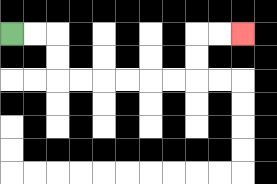{'start': '[0, 1]', 'end': '[10, 1]', 'path_directions': 'R,R,D,D,R,R,R,R,R,R,U,U,R,R', 'path_coordinates': '[[0, 1], [1, 1], [2, 1], [2, 2], [2, 3], [3, 3], [4, 3], [5, 3], [6, 3], [7, 3], [8, 3], [8, 2], [8, 1], [9, 1], [10, 1]]'}